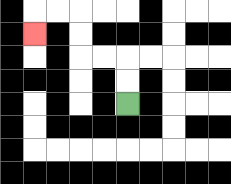{'start': '[5, 4]', 'end': '[1, 1]', 'path_directions': 'U,U,L,L,U,U,L,L,D', 'path_coordinates': '[[5, 4], [5, 3], [5, 2], [4, 2], [3, 2], [3, 1], [3, 0], [2, 0], [1, 0], [1, 1]]'}